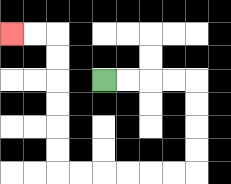{'start': '[4, 3]', 'end': '[0, 1]', 'path_directions': 'R,R,R,R,D,D,D,D,L,L,L,L,L,L,U,U,U,U,U,U,L,L', 'path_coordinates': '[[4, 3], [5, 3], [6, 3], [7, 3], [8, 3], [8, 4], [8, 5], [8, 6], [8, 7], [7, 7], [6, 7], [5, 7], [4, 7], [3, 7], [2, 7], [2, 6], [2, 5], [2, 4], [2, 3], [2, 2], [2, 1], [1, 1], [0, 1]]'}